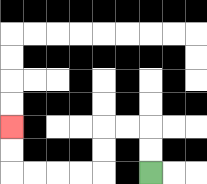{'start': '[6, 7]', 'end': '[0, 5]', 'path_directions': 'U,U,L,L,D,D,L,L,L,L,U,U', 'path_coordinates': '[[6, 7], [6, 6], [6, 5], [5, 5], [4, 5], [4, 6], [4, 7], [3, 7], [2, 7], [1, 7], [0, 7], [0, 6], [0, 5]]'}